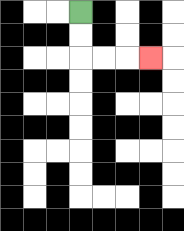{'start': '[3, 0]', 'end': '[6, 2]', 'path_directions': 'D,D,R,R,R', 'path_coordinates': '[[3, 0], [3, 1], [3, 2], [4, 2], [5, 2], [6, 2]]'}